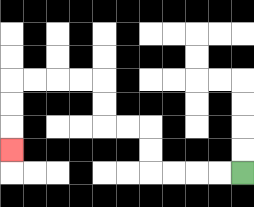{'start': '[10, 7]', 'end': '[0, 6]', 'path_directions': 'L,L,L,L,U,U,L,L,U,U,L,L,L,L,D,D,D', 'path_coordinates': '[[10, 7], [9, 7], [8, 7], [7, 7], [6, 7], [6, 6], [6, 5], [5, 5], [4, 5], [4, 4], [4, 3], [3, 3], [2, 3], [1, 3], [0, 3], [0, 4], [0, 5], [0, 6]]'}